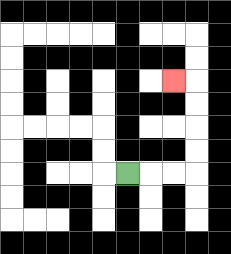{'start': '[5, 7]', 'end': '[7, 3]', 'path_directions': 'R,R,R,U,U,U,U,L', 'path_coordinates': '[[5, 7], [6, 7], [7, 7], [8, 7], [8, 6], [8, 5], [8, 4], [8, 3], [7, 3]]'}